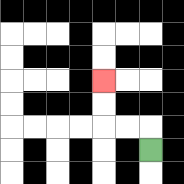{'start': '[6, 6]', 'end': '[4, 3]', 'path_directions': 'U,L,L,U,U', 'path_coordinates': '[[6, 6], [6, 5], [5, 5], [4, 5], [4, 4], [4, 3]]'}